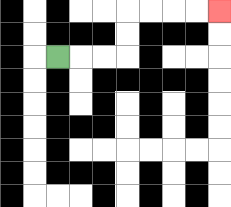{'start': '[2, 2]', 'end': '[9, 0]', 'path_directions': 'R,R,R,U,U,R,R,R,R', 'path_coordinates': '[[2, 2], [3, 2], [4, 2], [5, 2], [5, 1], [5, 0], [6, 0], [7, 0], [8, 0], [9, 0]]'}